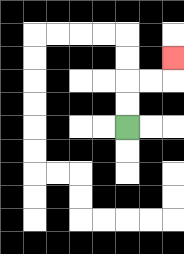{'start': '[5, 5]', 'end': '[7, 2]', 'path_directions': 'U,U,R,R,U', 'path_coordinates': '[[5, 5], [5, 4], [5, 3], [6, 3], [7, 3], [7, 2]]'}